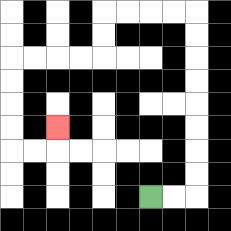{'start': '[6, 8]', 'end': '[2, 5]', 'path_directions': 'R,R,U,U,U,U,U,U,U,U,L,L,L,L,D,D,L,L,L,L,D,D,D,D,R,R,U', 'path_coordinates': '[[6, 8], [7, 8], [8, 8], [8, 7], [8, 6], [8, 5], [8, 4], [8, 3], [8, 2], [8, 1], [8, 0], [7, 0], [6, 0], [5, 0], [4, 0], [4, 1], [4, 2], [3, 2], [2, 2], [1, 2], [0, 2], [0, 3], [0, 4], [0, 5], [0, 6], [1, 6], [2, 6], [2, 5]]'}